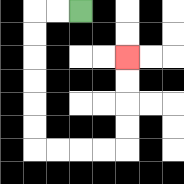{'start': '[3, 0]', 'end': '[5, 2]', 'path_directions': 'L,L,D,D,D,D,D,D,R,R,R,R,U,U,U,U', 'path_coordinates': '[[3, 0], [2, 0], [1, 0], [1, 1], [1, 2], [1, 3], [1, 4], [1, 5], [1, 6], [2, 6], [3, 6], [4, 6], [5, 6], [5, 5], [5, 4], [5, 3], [5, 2]]'}